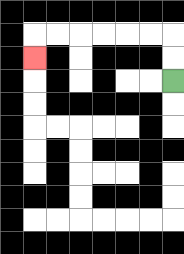{'start': '[7, 3]', 'end': '[1, 2]', 'path_directions': 'U,U,L,L,L,L,L,L,D', 'path_coordinates': '[[7, 3], [7, 2], [7, 1], [6, 1], [5, 1], [4, 1], [3, 1], [2, 1], [1, 1], [1, 2]]'}